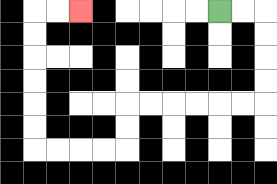{'start': '[9, 0]', 'end': '[3, 0]', 'path_directions': 'R,R,D,D,D,D,L,L,L,L,L,L,D,D,L,L,L,L,U,U,U,U,U,U,R,R', 'path_coordinates': '[[9, 0], [10, 0], [11, 0], [11, 1], [11, 2], [11, 3], [11, 4], [10, 4], [9, 4], [8, 4], [7, 4], [6, 4], [5, 4], [5, 5], [5, 6], [4, 6], [3, 6], [2, 6], [1, 6], [1, 5], [1, 4], [1, 3], [1, 2], [1, 1], [1, 0], [2, 0], [3, 0]]'}